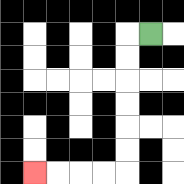{'start': '[6, 1]', 'end': '[1, 7]', 'path_directions': 'L,D,D,D,D,D,D,L,L,L,L', 'path_coordinates': '[[6, 1], [5, 1], [5, 2], [5, 3], [5, 4], [5, 5], [5, 6], [5, 7], [4, 7], [3, 7], [2, 7], [1, 7]]'}